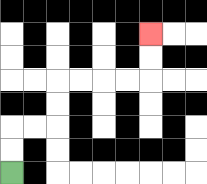{'start': '[0, 7]', 'end': '[6, 1]', 'path_directions': 'U,U,R,R,U,U,R,R,R,R,U,U', 'path_coordinates': '[[0, 7], [0, 6], [0, 5], [1, 5], [2, 5], [2, 4], [2, 3], [3, 3], [4, 3], [5, 3], [6, 3], [6, 2], [6, 1]]'}